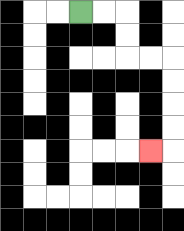{'start': '[3, 0]', 'end': '[6, 6]', 'path_directions': 'R,R,D,D,R,R,D,D,D,D,L', 'path_coordinates': '[[3, 0], [4, 0], [5, 0], [5, 1], [5, 2], [6, 2], [7, 2], [7, 3], [7, 4], [7, 5], [7, 6], [6, 6]]'}